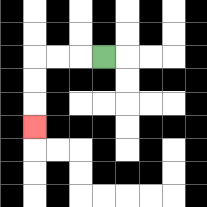{'start': '[4, 2]', 'end': '[1, 5]', 'path_directions': 'L,L,L,D,D,D', 'path_coordinates': '[[4, 2], [3, 2], [2, 2], [1, 2], [1, 3], [1, 4], [1, 5]]'}